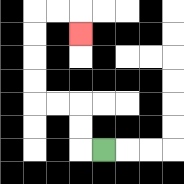{'start': '[4, 6]', 'end': '[3, 1]', 'path_directions': 'L,U,U,L,L,U,U,U,U,R,R,D', 'path_coordinates': '[[4, 6], [3, 6], [3, 5], [3, 4], [2, 4], [1, 4], [1, 3], [1, 2], [1, 1], [1, 0], [2, 0], [3, 0], [3, 1]]'}